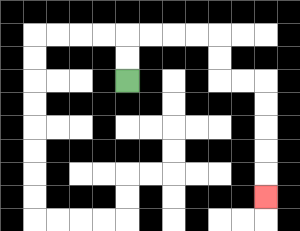{'start': '[5, 3]', 'end': '[11, 8]', 'path_directions': 'U,U,R,R,R,R,D,D,R,R,D,D,D,D,D', 'path_coordinates': '[[5, 3], [5, 2], [5, 1], [6, 1], [7, 1], [8, 1], [9, 1], [9, 2], [9, 3], [10, 3], [11, 3], [11, 4], [11, 5], [11, 6], [11, 7], [11, 8]]'}